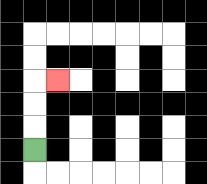{'start': '[1, 6]', 'end': '[2, 3]', 'path_directions': 'U,U,U,R', 'path_coordinates': '[[1, 6], [1, 5], [1, 4], [1, 3], [2, 3]]'}